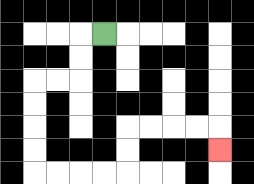{'start': '[4, 1]', 'end': '[9, 6]', 'path_directions': 'L,D,D,L,L,D,D,D,D,R,R,R,R,U,U,R,R,R,R,D', 'path_coordinates': '[[4, 1], [3, 1], [3, 2], [3, 3], [2, 3], [1, 3], [1, 4], [1, 5], [1, 6], [1, 7], [2, 7], [3, 7], [4, 7], [5, 7], [5, 6], [5, 5], [6, 5], [7, 5], [8, 5], [9, 5], [9, 6]]'}